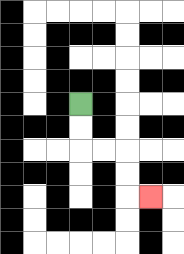{'start': '[3, 4]', 'end': '[6, 8]', 'path_directions': 'D,D,R,R,D,D,R', 'path_coordinates': '[[3, 4], [3, 5], [3, 6], [4, 6], [5, 6], [5, 7], [5, 8], [6, 8]]'}